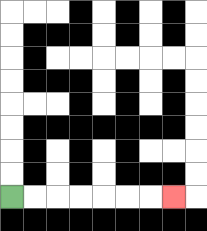{'start': '[0, 8]', 'end': '[7, 8]', 'path_directions': 'R,R,R,R,R,R,R', 'path_coordinates': '[[0, 8], [1, 8], [2, 8], [3, 8], [4, 8], [5, 8], [6, 8], [7, 8]]'}